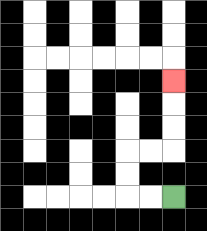{'start': '[7, 8]', 'end': '[7, 3]', 'path_directions': 'L,L,U,U,R,R,U,U,U', 'path_coordinates': '[[7, 8], [6, 8], [5, 8], [5, 7], [5, 6], [6, 6], [7, 6], [7, 5], [7, 4], [7, 3]]'}